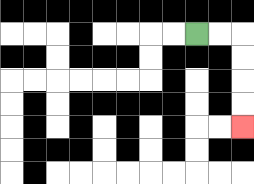{'start': '[8, 1]', 'end': '[10, 5]', 'path_directions': 'R,R,D,D,D,D', 'path_coordinates': '[[8, 1], [9, 1], [10, 1], [10, 2], [10, 3], [10, 4], [10, 5]]'}